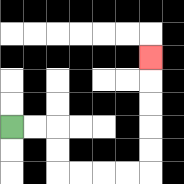{'start': '[0, 5]', 'end': '[6, 2]', 'path_directions': 'R,R,D,D,R,R,R,R,U,U,U,U,U', 'path_coordinates': '[[0, 5], [1, 5], [2, 5], [2, 6], [2, 7], [3, 7], [4, 7], [5, 7], [6, 7], [6, 6], [6, 5], [6, 4], [6, 3], [6, 2]]'}